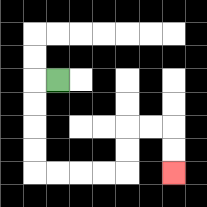{'start': '[2, 3]', 'end': '[7, 7]', 'path_directions': 'L,D,D,D,D,R,R,R,R,U,U,R,R,D,D', 'path_coordinates': '[[2, 3], [1, 3], [1, 4], [1, 5], [1, 6], [1, 7], [2, 7], [3, 7], [4, 7], [5, 7], [5, 6], [5, 5], [6, 5], [7, 5], [7, 6], [7, 7]]'}